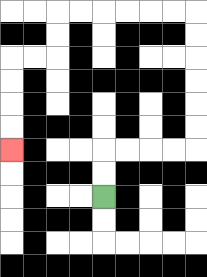{'start': '[4, 8]', 'end': '[0, 6]', 'path_directions': 'U,U,R,R,R,R,U,U,U,U,U,U,L,L,L,L,L,L,D,D,L,L,D,D,D,D', 'path_coordinates': '[[4, 8], [4, 7], [4, 6], [5, 6], [6, 6], [7, 6], [8, 6], [8, 5], [8, 4], [8, 3], [8, 2], [8, 1], [8, 0], [7, 0], [6, 0], [5, 0], [4, 0], [3, 0], [2, 0], [2, 1], [2, 2], [1, 2], [0, 2], [0, 3], [0, 4], [0, 5], [0, 6]]'}